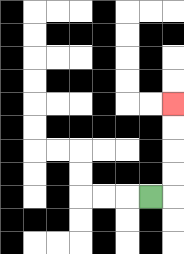{'start': '[6, 8]', 'end': '[7, 4]', 'path_directions': 'R,U,U,U,U', 'path_coordinates': '[[6, 8], [7, 8], [7, 7], [7, 6], [7, 5], [7, 4]]'}